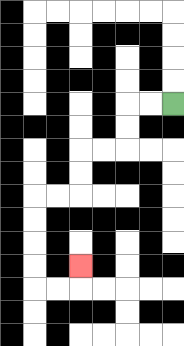{'start': '[7, 4]', 'end': '[3, 11]', 'path_directions': 'L,L,D,D,L,L,D,D,L,L,D,D,D,D,R,R,U', 'path_coordinates': '[[7, 4], [6, 4], [5, 4], [5, 5], [5, 6], [4, 6], [3, 6], [3, 7], [3, 8], [2, 8], [1, 8], [1, 9], [1, 10], [1, 11], [1, 12], [2, 12], [3, 12], [3, 11]]'}